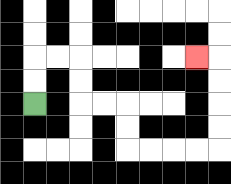{'start': '[1, 4]', 'end': '[8, 2]', 'path_directions': 'U,U,R,R,D,D,R,R,D,D,R,R,R,R,U,U,U,U,L', 'path_coordinates': '[[1, 4], [1, 3], [1, 2], [2, 2], [3, 2], [3, 3], [3, 4], [4, 4], [5, 4], [5, 5], [5, 6], [6, 6], [7, 6], [8, 6], [9, 6], [9, 5], [9, 4], [9, 3], [9, 2], [8, 2]]'}